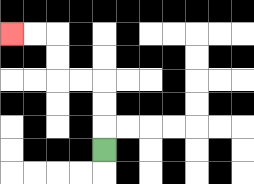{'start': '[4, 6]', 'end': '[0, 1]', 'path_directions': 'U,U,U,L,L,U,U,L,L', 'path_coordinates': '[[4, 6], [4, 5], [4, 4], [4, 3], [3, 3], [2, 3], [2, 2], [2, 1], [1, 1], [0, 1]]'}